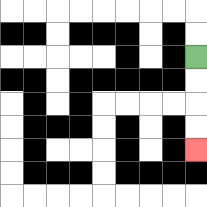{'start': '[8, 2]', 'end': '[8, 6]', 'path_directions': 'D,D,D,D', 'path_coordinates': '[[8, 2], [8, 3], [8, 4], [8, 5], [8, 6]]'}